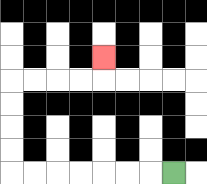{'start': '[7, 7]', 'end': '[4, 2]', 'path_directions': 'L,L,L,L,L,L,L,U,U,U,U,R,R,R,R,U', 'path_coordinates': '[[7, 7], [6, 7], [5, 7], [4, 7], [3, 7], [2, 7], [1, 7], [0, 7], [0, 6], [0, 5], [0, 4], [0, 3], [1, 3], [2, 3], [3, 3], [4, 3], [4, 2]]'}